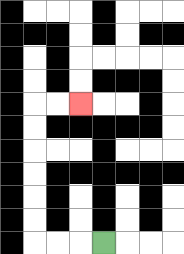{'start': '[4, 10]', 'end': '[3, 4]', 'path_directions': 'L,L,L,U,U,U,U,U,U,R,R', 'path_coordinates': '[[4, 10], [3, 10], [2, 10], [1, 10], [1, 9], [1, 8], [1, 7], [1, 6], [1, 5], [1, 4], [2, 4], [3, 4]]'}